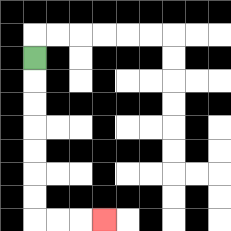{'start': '[1, 2]', 'end': '[4, 9]', 'path_directions': 'D,D,D,D,D,D,D,R,R,R', 'path_coordinates': '[[1, 2], [1, 3], [1, 4], [1, 5], [1, 6], [1, 7], [1, 8], [1, 9], [2, 9], [3, 9], [4, 9]]'}